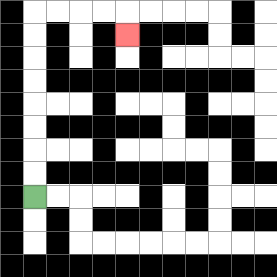{'start': '[1, 8]', 'end': '[5, 1]', 'path_directions': 'U,U,U,U,U,U,U,U,R,R,R,R,D', 'path_coordinates': '[[1, 8], [1, 7], [1, 6], [1, 5], [1, 4], [1, 3], [1, 2], [1, 1], [1, 0], [2, 0], [3, 0], [4, 0], [5, 0], [5, 1]]'}